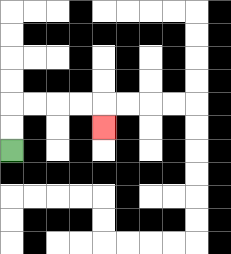{'start': '[0, 6]', 'end': '[4, 5]', 'path_directions': 'U,U,R,R,R,R,D', 'path_coordinates': '[[0, 6], [0, 5], [0, 4], [1, 4], [2, 4], [3, 4], [4, 4], [4, 5]]'}